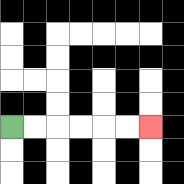{'start': '[0, 5]', 'end': '[6, 5]', 'path_directions': 'R,R,R,R,R,R', 'path_coordinates': '[[0, 5], [1, 5], [2, 5], [3, 5], [4, 5], [5, 5], [6, 5]]'}